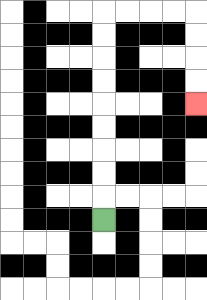{'start': '[4, 9]', 'end': '[8, 4]', 'path_directions': 'U,U,U,U,U,U,U,U,U,R,R,R,R,D,D,D,D', 'path_coordinates': '[[4, 9], [4, 8], [4, 7], [4, 6], [4, 5], [4, 4], [4, 3], [4, 2], [4, 1], [4, 0], [5, 0], [6, 0], [7, 0], [8, 0], [8, 1], [8, 2], [8, 3], [8, 4]]'}